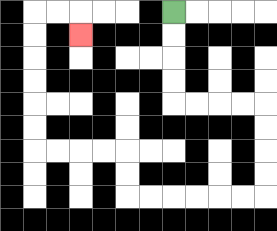{'start': '[7, 0]', 'end': '[3, 1]', 'path_directions': 'D,D,D,D,R,R,R,R,D,D,D,D,L,L,L,L,L,L,U,U,L,L,L,L,U,U,U,U,U,U,R,R,D', 'path_coordinates': '[[7, 0], [7, 1], [7, 2], [7, 3], [7, 4], [8, 4], [9, 4], [10, 4], [11, 4], [11, 5], [11, 6], [11, 7], [11, 8], [10, 8], [9, 8], [8, 8], [7, 8], [6, 8], [5, 8], [5, 7], [5, 6], [4, 6], [3, 6], [2, 6], [1, 6], [1, 5], [1, 4], [1, 3], [1, 2], [1, 1], [1, 0], [2, 0], [3, 0], [3, 1]]'}